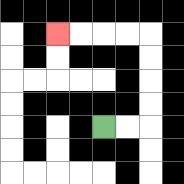{'start': '[4, 5]', 'end': '[2, 1]', 'path_directions': 'R,R,U,U,U,U,L,L,L,L', 'path_coordinates': '[[4, 5], [5, 5], [6, 5], [6, 4], [6, 3], [6, 2], [6, 1], [5, 1], [4, 1], [3, 1], [2, 1]]'}